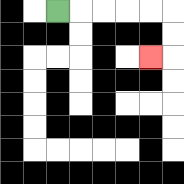{'start': '[2, 0]', 'end': '[6, 2]', 'path_directions': 'R,R,R,R,R,D,D,L', 'path_coordinates': '[[2, 0], [3, 0], [4, 0], [5, 0], [6, 0], [7, 0], [7, 1], [7, 2], [6, 2]]'}